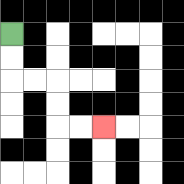{'start': '[0, 1]', 'end': '[4, 5]', 'path_directions': 'D,D,R,R,D,D,R,R', 'path_coordinates': '[[0, 1], [0, 2], [0, 3], [1, 3], [2, 3], [2, 4], [2, 5], [3, 5], [4, 5]]'}